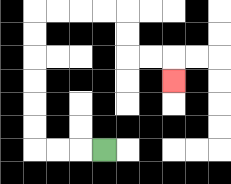{'start': '[4, 6]', 'end': '[7, 3]', 'path_directions': 'L,L,L,U,U,U,U,U,U,R,R,R,R,D,D,R,R,D', 'path_coordinates': '[[4, 6], [3, 6], [2, 6], [1, 6], [1, 5], [1, 4], [1, 3], [1, 2], [1, 1], [1, 0], [2, 0], [3, 0], [4, 0], [5, 0], [5, 1], [5, 2], [6, 2], [7, 2], [7, 3]]'}